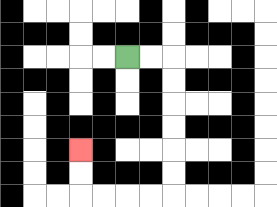{'start': '[5, 2]', 'end': '[3, 6]', 'path_directions': 'R,R,D,D,D,D,D,D,L,L,L,L,U,U', 'path_coordinates': '[[5, 2], [6, 2], [7, 2], [7, 3], [7, 4], [7, 5], [7, 6], [7, 7], [7, 8], [6, 8], [5, 8], [4, 8], [3, 8], [3, 7], [3, 6]]'}